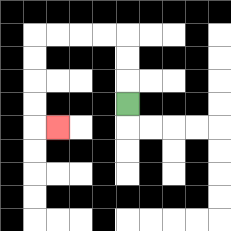{'start': '[5, 4]', 'end': '[2, 5]', 'path_directions': 'U,U,U,L,L,L,L,D,D,D,D,R', 'path_coordinates': '[[5, 4], [5, 3], [5, 2], [5, 1], [4, 1], [3, 1], [2, 1], [1, 1], [1, 2], [1, 3], [1, 4], [1, 5], [2, 5]]'}